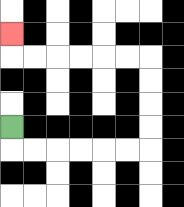{'start': '[0, 5]', 'end': '[0, 1]', 'path_directions': 'D,R,R,R,R,R,R,U,U,U,U,L,L,L,L,L,L,U', 'path_coordinates': '[[0, 5], [0, 6], [1, 6], [2, 6], [3, 6], [4, 6], [5, 6], [6, 6], [6, 5], [6, 4], [6, 3], [6, 2], [5, 2], [4, 2], [3, 2], [2, 2], [1, 2], [0, 2], [0, 1]]'}